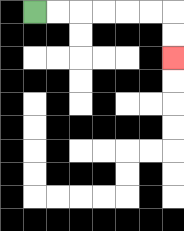{'start': '[1, 0]', 'end': '[7, 2]', 'path_directions': 'R,R,R,R,R,R,D,D', 'path_coordinates': '[[1, 0], [2, 0], [3, 0], [4, 0], [5, 0], [6, 0], [7, 0], [7, 1], [7, 2]]'}